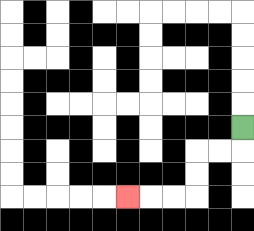{'start': '[10, 5]', 'end': '[5, 8]', 'path_directions': 'D,L,L,D,D,L,L,L', 'path_coordinates': '[[10, 5], [10, 6], [9, 6], [8, 6], [8, 7], [8, 8], [7, 8], [6, 8], [5, 8]]'}